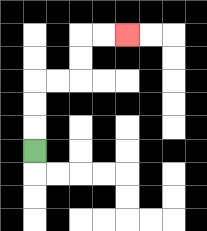{'start': '[1, 6]', 'end': '[5, 1]', 'path_directions': 'U,U,U,R,R,U,U,R,R', 'path_coordinates': '[[1, 6], [1, 5], [1, 4], [1, 3], [2, 3], [3, 3], [3, 2], [3, 1], [4, 1], [5, 1]]'}